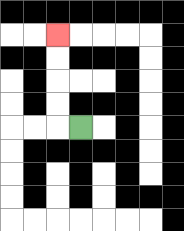{'start': '[3, 5]', 'end': '[2, 1]', 'path_directions': 'L,U,U,U,U', 'path_coordinates': '[[3, 5], [2, 5], [2, 4], [2, 3], [2, 2], [2, 1]]'}